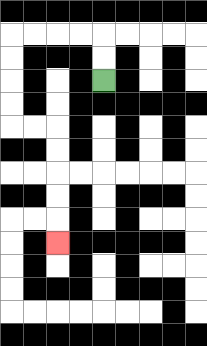{'start': '[4, 3]', 'end': '[2, 10]', 'path_directions': 'U,U,L,L,L,L,D,D,D,D,R,R,D,D,D,D,D', 'path_coordinates': '[[4, 3], [4, 2], [4, 1], [3, 1], [2, 1], [1, 1], [0, 1], [0, 2], [0, 3], [0, 4], [0, 5], [1, 5], [2, 5], [2, 6], [2, 7], [2, 8], [2, 9], [2, 10]]'}